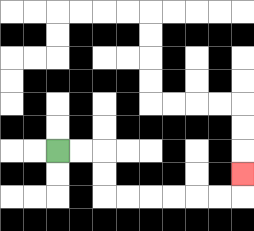{'start': '[2, 6]', 'end': '[10, 7]', 'path_directions': 'R,R,D,D,R,R,R,R,R,R,U', 'path_coordinates': '[[2, 6], [3, 6], [4, 6], [4, 7], [4, 8], [5, 8], [6, 8], [7, 8], [8, 8], [9, 8], [10, 8], [10, 7]]'}